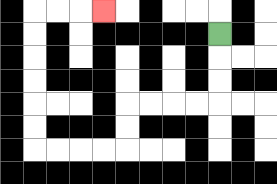{'start': '[9, 1]', 'end': '[4, 0]', 'path_directions': 'D,D,D,L,L,L,L,D,D,L,L,L,L,U,U,U,U,U,U,R,R,R', 'path_coordinates': '[[9, 1], [9, 2], [9, 3], [9, 4], [8, 4], [7, 4], [6, 4], [5, 4], [5, 5], [5, 6], [4, 6], [3, 6], [2, 6], [1, 6], [1, 5], [1, 4], [1, 3], [1, 2], [1, 1], [1, 0], [2, 0], [3, 0], [4, 0]]'}